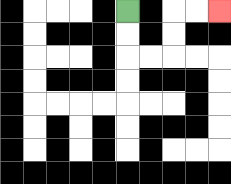{'start': '[5, 0]', 'end': '[9, 0]', 'path_directions': 'D,D,R,R,U,U,R,R', 'path_coordinates': '[[5, 0], [5, 1], [5, 2], [6, 2], [7, 2], [7, 1], [7, 0], [8, 0], [9, 0]]'}